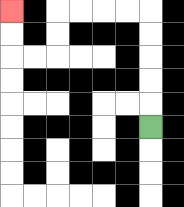{'start': '[6, 5]', 'end': '[0, 0]', 'path_directions': 'U,U,U,U,U,L,L,L,L,D,D,L,L,U,U', 'path_coordinates': '[[6, 5], [6, 4], [6, 3], [6, 2], [6, 1], [6, 0], [5, 0], [4, 0], [3, 0], [2, 0], [2, 1], [2, 2], [1, 2], [0, 2], [0, 1], [0, 0]]'}